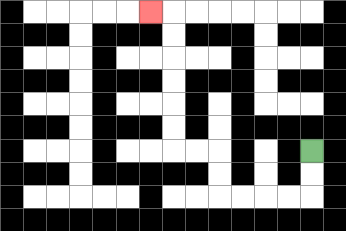{'start': '[13, 6]', 'end': '[6, 0]', 'path_directions': 'D,D,L,L,L,L,U,U,L,L,U,U,U,U,U,U,L', 'path_coordinates': '[[13, 6], [13, 7], [13, 8], [12, 8], [11, 8], [10, 8], [9, 8], [9, 7], [9, 6], [8, 6], [7, 6], [7, 5], [7, 4], [7, 3], [7, 2], [7, 1], [7, 0], [6, 0]]'}